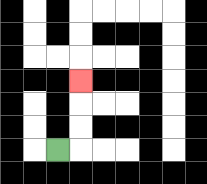{'start': '[2, 6]', 'end': '[3, 3]', 'path_directions': 'R,U,U,U', 'path_coordinates': '[[2, 6], [3, 6], [3, 5], [3, 4], [3, 3]]'}